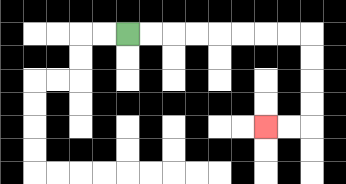{'start': '[5, 1]', 'end': '[11, 5]', 'path_directions': 'R,R,R,R,R,R,R,R,D,D,D,D,L,L', 'path_coordinates': '[[5, 1], [6, 1], [7, 1], [8, 1], [9, 1], [10, 1], [11, 1], [12, 1], [13, 1], [13, 2], [13, 3], [13, 4], [13, 5], [12, 5], [11, 5]]'}